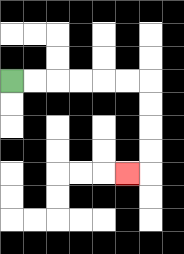{'start': '[0, 3]', 'end': '[5, 7]', 'path_directions': 'R,R,R,R,R,R,D,D,D,D,L', 'path_coordinates': '[[0, 3], [1, 3], [2, 3], [3, 3], [4, 3], [5, 3], [6, 3], [6, 4], [6, 5], [6, 6], [6, 7], [5, 7]]'}